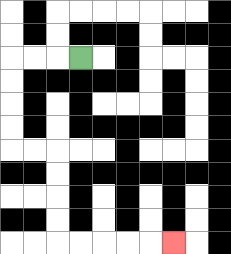{'start': '[3, 2]', 'end': '[7, 10]', 'path_directions': 'L,L,L,D,D,D,D,R,R,D,D,D,D,R,R,R,R,R', 'path_coordinates': '[[3, 2], [2, 2], [1, 2], [0, 2], [0, 3], [0, 4], [0, 5], [0, 6], [1, 6], [2, 6], [2, 7], [2, 8], [2, 9], [2, 10], [3, 10], [4, 10], [5, 10], [6, 10], [7, 10]]'}